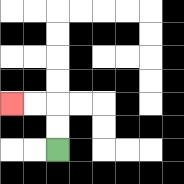{'start': '[2, 6]', 'end': '[0, 4]', 'path_directions': 'U,U,L,L', 'path_coordinates': '[[2, 6], [2, 5], [2, 4], [1, 4], [0, 4]]'}